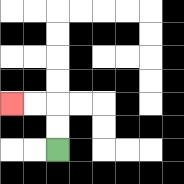{'start': '[2, 6]', 'end': '[0, 4]', 'path_directions': 'U,U,L,L', 'path_coordinates': '[[2, 6], [2, 5], [2, 4], [1, 4], [0, 4]]'}